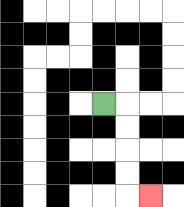{'start': '[4, 4]', 'end': '[6, 8]', 'path_directions': 'R,D,D,D,D,R', 'path_coordinates': '[[4, 4], [5, 4], [5, 5], [5, 6], [5, 7], [5, 8], [6, 8]]'}